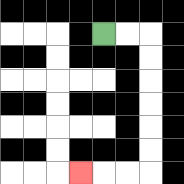{'start': '[4, 1]', 'end': '[3, 7]', 'path_directions': 'R,R,D,D,D,D,D,D,L,L,L', 'path_coordinates': '[[4, 1], [5, 1], [6, 1], [6, 2], [6, 3], [6, 4], [6, 5], [6, 6], [6, 7], [5, 7], [4, 7], [3, 7]]'}